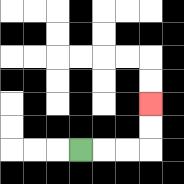{'start': '[3, 6]', 'end': '[6, 4]', 'path_directions': 'R,R,R,U,U', 'path_coordinates': '[[3, 6], [4, 6], [5, 6], [6, 6], [6, 5], [6, 4]]'}